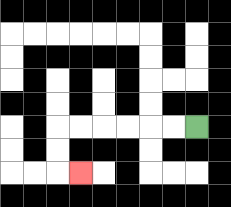{'start': '[8, 5]', 'end': '[3, 7]', 'path_directions': 'L,L,L,L,L,L,D,D,R', 'path_coordinates': '[[8, 5], [7, 5], [6, 5], [5, 5], [4, 5], [3, 5], [2, 5], [2, 6], [2, 7], [3, 7]]'}